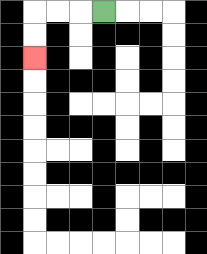{'start': '[4, 0]', 'end': '[1, 2]', 'path_directions': 'L,L,L,D,D', 'path_coordinates': '[[4, 0], [3, 0], [2, 0], [1, 0], [1, 1], [1, 2]]'}